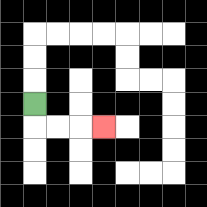{'start': '[1, 4]', 'end': '[4, 5]', 'path_directions': 'D,R,R,R', 'path_coordinates': '[[1, 4], [1, 5], [2, 5], [3, 5], [4, 5]]'}